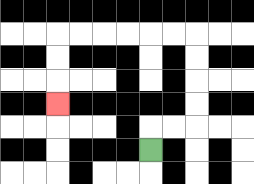{'start': '[6, 6]', 'end': '[2, 4]', 'path_directions': 'U,R,R,U,U,U,U,L,L,L,L,L,L,D,D,D', 'path_coordinates': '[[6, 6], [6, 5], [7, 5], [8, 5], [8, 4], [8, 3], [8, 2], [8, 1], [7, 1], [6, 1], [5, 1], [4, 1], [3, 1], [2, 1], [2, 2], [2, 3], [2, 4]]'}